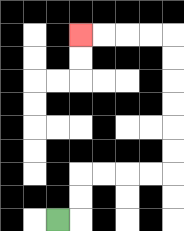{'start': '[2, 9]', 'end': '[3, 1]', 'path_directions': 'R,U,U,R,R,R,R,U,U,U,U,U,U,L,L,L,L', 'path_coordinates': '[[2, 9], [3, 9], [3, 8], [3, 7], [4, 7], [5, 7], [6, 7], [7, 7], [7, 6], [7, 5], [7, 4], [7, 3], [7, 2], [7, 1], [6, 1], [5, 1], [4, 1], [3, 1]]'}